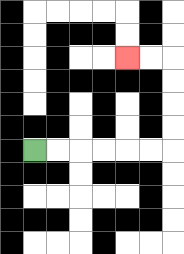{'start': '[1, 6]', 'end': '[5, 2]', 'path_directions': 'R,R,R,R,R,R,U,U,U,U,L,L', 'path_coordinates': '[[1, 6], [2, 6], [3, 6], [4, 6], [5, 6], [6, 6], [7, 6], [7, 5], [7, 4], [7, 3], [7, 2], [6, 2], [5, 2]]'}